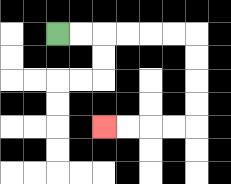{'start': '[2, 1]', 'end': '[4, 5]', 'path_directions': 'R,R,R,R,R,R,D,D,D,D,L,L,L,L', 'path_coordinates': '[[2, 1], [3, 1], [4, 1], [5, 1], [6, 1], [7, 1], [8, 1], [8, 2], [8, 3], [8, 4], [8, 5], [7, 5], [6, 5], [5, 5], [4, 5]]'}